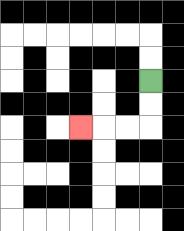{'start': '[6, 3]', 'end': '[3, 5]', 'path_directions': 'D,D,L,L,L', 'path_coordinates': '[[6, 3], [6, 4], [6, 5], [5, 5], [4, 5], [3, 5]]'}